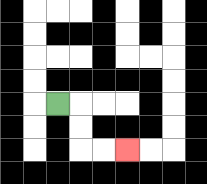{'start': '[2, 4]', 'end': '[5, 6]', 'path_directions': 'R,D,D,R,R', 'path_coordinates': '[[2, 4], [3, 4], [3, 5], [3, 6], [4, 6], [5, 6]]'}